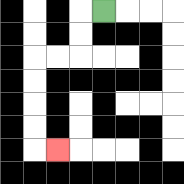{'start': '[4, 0]', 'end': '[2, 6]', 'path_directions': 'L,D,D,L,L,D,D,D,D,R', 'path_coordinates': '[[4, 0], [3, 0], [3, 1], [3, 2], [2, 2], [1, 2], [1, 3], [1, 4], [1, 5], [1, 6], [2, 6]]'}